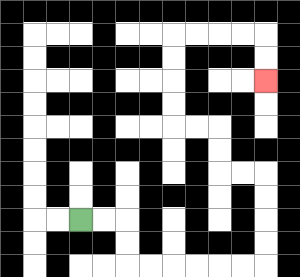{'start': '[3, 9]', 'end': '[11, 3]', 'path_directions': 'R,R,D,D,R,R,R,R,R,R,U,U,U,U,L,L,U,U,L,L,U,U,U,U,R,R,R,R,D,D', 'path_coordinates': '[[3, 9], [4, 9], [5, 9], [5, 10], [5, 11], [6, 11], [7, 11], [8, 11], [9, 11], [10, 11], [11, 11], [11, 10], [11, 9], [11, 8], [11, 7], [10, 7], [9, 7], [9, 6], [9, 5], [8, 5], [7, 5], [7, 4], [7, 3], [7, 2], [7, 1], [8, 1], [9, 1], [10, 1], [11, 1], [11, 2], [11, 3]]'}